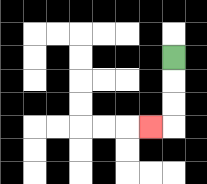{'start': '[7, 2]', 'end': '[6, 5]', 'path_directions': 'D,D,D,L', 'path_coordinates': '[[7, 2], [7, 3], [7, 4], [7, 5], [6, 5]]'}